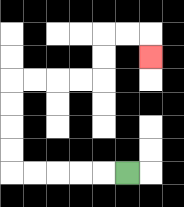{'start': '[5, 7]', 'end': '[6, 2]', 'path_directions': 'L,L,L,L,L,U,U,U,U,R,R,R,R,U,U,R,R,D', 'path_coordinates': '[[5, 7], [4, 7], [3, 7], [2, 7], [1, 7], [0, 7], [0, 6], [0, 5], [0, 4], [0, 3], [1, 3], [2, 3], [3, 3], [4, 3], [4, 2], [4, 1], [5, 1], [6, 1], [6, 2]]'}